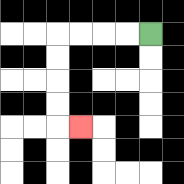{'start': '[6, 1]', 'end': '[3, 5]', 'path_directions': 'L,L,L,L,D,D,D,D,R', 'path_coordinates': '[[6, 1], [5, 1], [4, 1], [3, 1], [2, 1], [2, 2], [2, 3], [2, 4], [2, 5], [3, 5]]'}